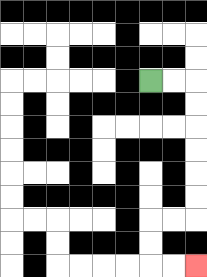{'start': '[6, 3]', 'end': '[8, 11]', 'path_directions': 'R,R,D,D,D,D,D,D,L,L,D,D,R,R', 'path_coordinates': '[[6, 3], [7, 3], [8, 3], [8, 4], [8, 5], [8, 6], [8, 7], [8, 8], [8, 9], [7, 9], [6, 9], [6, 10], [6, 11], [7, 11], [8, 11]]'}